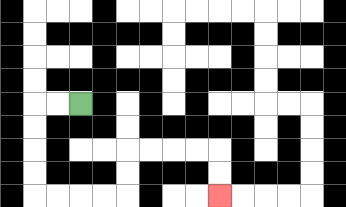{'start': '[3, 4]', 'end': '[9, 8]', 'path_directions': 'L,L,D,D,D,D,R,R,R,R,U,U,R,R,R,R,D,D', 'path_coordinates': '[[3, 4], [2, 4], [1, 4], [1, 5], [1, 6], [1, 7], [1, 8], [2, 8], [3, 8], [4, 8], [5, 8], [5, 7], [5, 6], [6, 6], [7, 6], [8, 6], [9, 6], [9, 7], [9, 8]]'}